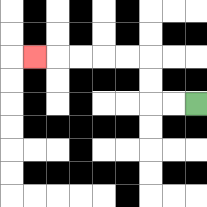{'start': '[8, 4]', 'end': '[1, 2]', 'path_directions': 'L,L,U,U,L,L,L,L,L', 'path_coordinates': '[[8, 4], [7, 4], [6, 4], [6, 3], [6, 2], [5, 2], [4, 2], [3, 2], [2, 2], [1, 2]]'}